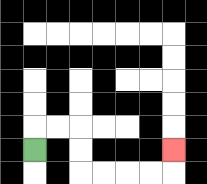{'start': '[1, 6]', 'end': '[7, 6]', 'path_directions': 'U,R,R,D,D,R,R,R,R,U', 'path_coordinates': '[[1, 6], [1, 5], [2, 5], [3, 5], [3, 6], [3, 7], [4, 7], [5, 7], [6, 7], [7, 7], [7, 6]]'}